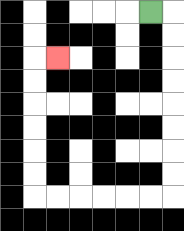{'start': '[6, 0]', 'end': '[2, 2]', 'path_directions': 'R,D,D,D,D,D,D,D,D,L,L,L,L,L,L,U,U,U,U,U,U,R', 'path_coordinates': '[[6, 0], [7, 0], [7, 1], [7, 2], [7, 3], [7, 4], [7, 5], [7, 6], [7, 7], [7, 8], [6, 8], [5, 8], [4, 8], [3, 8], [2, 8], [1, 8], [1, 7], [1, 6], [1, 5], [1, 4], [1, 3], [1, 2], [2, 2]]'}